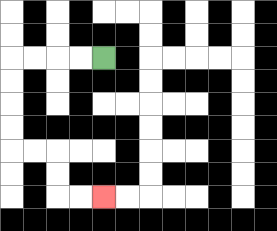{'start': '[4, 2]', 'end': '[4, 8]', 'path_directions': 'L,L,L,L,D,D,D,D,R,R,D,D,R,R', 'path_coordinates': '[[4, 2], [3, 2], [2, 2], [1, 2], [0, 2], [0, 3], [0, 4], [0, 5], [0, 6], [1, 6], [2, 6], [2, 7], [2, 8], [3, 8], [4, 8]]'}